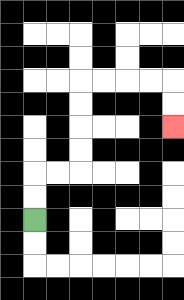{'start': '[1, 9]', 'end': '[7, 5]', 'path_directions': 'U,U,R,R,U,U,U,U,R,R,R,R,D,D', 'path_coordinates': '[[1, 9], [1, 8], [1, 7], [2, 7], [3, 7], [3, 6], [3, 5], [3, 4], [3, 3], [4, 3], [5, 3], [6, 3], [7, 3], [7, 4], [7, 5]]'}